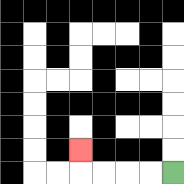{'start': '[7, 7]', 'end': '[3, 6]', 'path_directions': 'L,L,L,L,U', 'path_coordinates': '[[7, 7], [6, 7], [5, 7], [4, 7], [3, 7], [3, 6]]'}